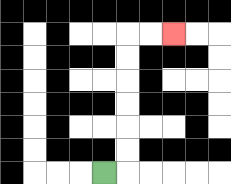{'start': '[4, 7]', 'end': '[7, 1]', 'path_directions': 'R,U,U,U,U,U,U,R,R', 'path_coordinates': '[[4, 7], [5, 7], [5, 6], [5, 5], [5, 4], [5, 3], [5, 2], [5, 1], [6, 1], [7, 1]]'}